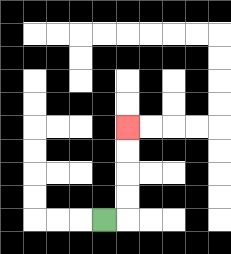{'start': '[4, 9]', 'end': '[5, 5]', 'path_directions': 'R,U,U,U,U', 'path_coordinates': '[[4, 9], [5, 9], [5, 8], [5, 7], [5, 6], [5, 5]]'}